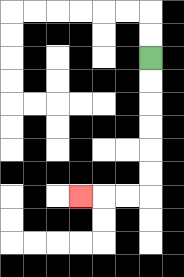{'start': '[6, 2]', 'end': '[3, 8]', 'path_directions': 'D,D,D,D,D,D,L,L,L', 'path_coordinates': '[[6, 2], [6, 3], [6, 4], [6, 5], [6, 6], [6, 7], [6, 8], [5, 8], [4, 8], [3, 8]]'}